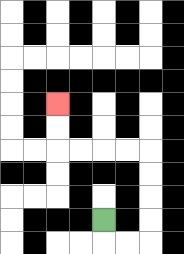{'start': '[4, 9]', 'end': '[2, 4]', 'path_directions': 'D,R,R,U,U,U,U,L,L,L,L,U,U', 'path_coordinates': '[[4, 9], [4, 10], [5, 10], [6, 10], [6, 9], [6, 8], [6, 7], [6, 6], [5, 6], [4, 6], [3, 6], [2, 6], [2, 5], [2, 4]]'}